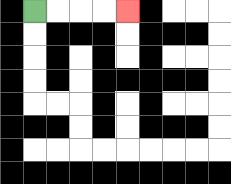{'start': '[1, 0]', 'end': '[5, 0]', 'path_directions': 'R,R,R,R', 'path_coordinates': '[[1, 0], [2, 0], [3, 0], [4, 0], [5, 0]]'}